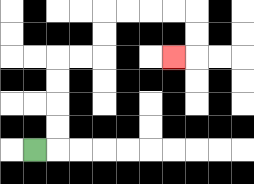{'start': '[1, 6]', 'end': '[7, 2]', 'path_directions': 'R,U,U,U,U,R,R,U,U,R,R,R,R,D,D,L', 'path_coordinates': '[[1, 6], [2, 6], [2, 5], [2, 4], [2, 3], [2, 2], [3, 2], [4, 2], [4, 1], [4, 0], [5, 0], [6, 0], [7, 0], [8, 0], [8, 1], [8, 2], [7, 2]]'}